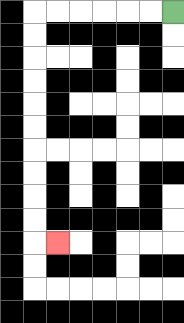{'start': '[7, 0]', 'end': '[2, 10]', 'path_directions': 'L,L,L,L,L,L,D,D,D,D,D,D,D,D,D,D,R', 'path_coordinates': '[[7, 0], [6, 0], [5, 0], [4, 0], [3, 0], [2, 0], [1, 0], [1, 1], [1, 2], [1, 3], [1, 4], [1, 5], [1, 6], [1, 7], [1, 8], [1, 9], [1, 10], [2, 10]]'}